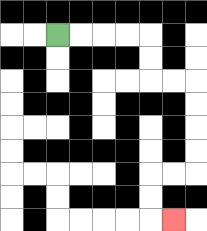{'start': '[2, 1]', 'end': '[7, 9]', 'path_directions': 'R,R,R,R,D,D,R,R,D,D,D,D,L,L,D,D,R', 'path_coordinates': '[[2, 1], [3, 1], [4, 1], [5, 1], [6, 1], [6, 2], [6, 3], [7, 3], [8, 3], [8, 4], [8, 5], [8, 6], [8, 7], [7, 7], [6, 7], [6, 8], [6, 9], [7, 9]]'}